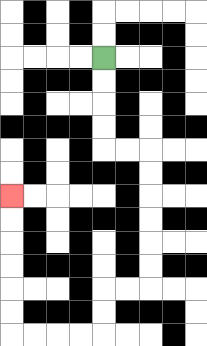{'start': '[4, 2]', 'end': '[0, 8]', 'path_directions': 'D,D,D,D,R,R,D,D,D,D,D,D,L,L,D,D,L,L,L,L,U,U,U,U,U,U', 'path_coordinates': '[[4, 2], [4, 3], [4, 4], [4, 5], [4, 6], [5, 6], [6, 6], [6, 7], [6, 8], [6, 9], [6, 10], [6, 11], [6, 12], [5, 12], [4, 12], [4, 13], [4, 14], [3, 14], [2, 14], [1, 14], [0, 14], [0, 13], [0, 12], [0, 11], [0, 10], [0, 9], [0, 8]]'}